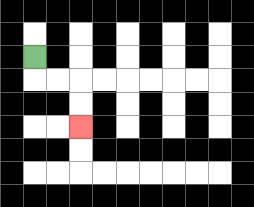{'start': '[1, 2]', 'end': '[3, 5]', 'path_directions': 'D,R,R,D,D', 'path_coordinates': '[[1, 2], [1, 3], [2, 3], [3, 3], [3, 4], [3, 5]]'}